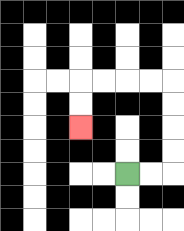{'start': '[5, 7]', 'end': '[3, 5]', 'path_directions': 'R,R,U,U,U,U,L,L,L,L,D,D', 'path_coordinates': '[[5, 7], [6, 7], [7, 7], [7, 6], [7, 5], [7, 4], [7, 3], [6, 3], [5, 3], [4, 3], [3, 3], [3, 4], [3, 5]]'}